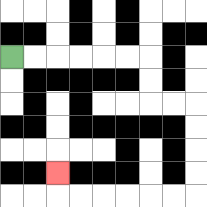{'start': '[0, 2]', 'end': '[2, 7]', 'path_directions': 'R,R,R,R,R,R,D,D,R,R,D,D,D,D,L,L,L,L,L,L,U', 'path_coordinates': '[[0, 2], [1, 2], [2, 2], [3, 2], [4, 2], [5, 2], [6, 2], [6, 3], [6, 4], [7, 4], [8, 4], [8, 5], [8, 6], [8, 7], [8, 8], [7, 8], [6, 8], [5, 8], [4, 8], [3, 8], [2, 8], [2, 7]]'}